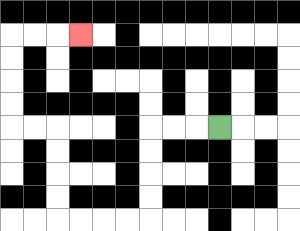{'start': '[9, 5]', 'end': '[3, 1]', 'path_directions': 'L,L,L,D,D,D,D,L,L,L,L,U,U,U,U,L,L,U,U,U,U,R,R,R', 'path_coordinates': '[[9, 5], [8, 5], [7, 5], [6, 5], [6, 6], [6, 7], [6, 8], [6, 9], [5, 9], [4, 9], [3, 9], [2, 9], [2, 8], [2, 7], [2, 6], [2, 5], [1, 5], [0, 5], [0, 4], [0, 3], [0, 2], [0, 1], [1, 1], [2, 1], [3, 1]]'}